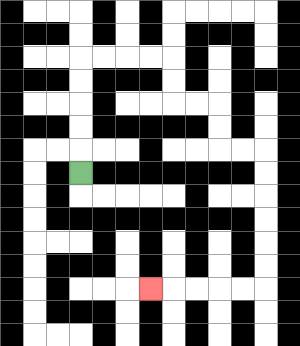{'start': '[3, 7]', 'end': '[6, 12]', 'path_directions': 'U,U,U,U,U,R,R,R,R,D,D,R,R,D,D,R,R,D,D,D,D,D,D,L,L,L,L,L', 'path_coordinates': '[[3, 7], [3, 6], [3, 5], [3, 4], [3, 3], [3, 2], [4, 2], [5, 2], [6, 2], [7, 2], [7, 3], [7, 4], [8, 4], [9, 4], [9, 5], [9, 6], [10, 6], [11, 6], [11, 7], [11, 8], [11, 9], [11, 10], [11, 11], [11, 12], [10, 12], [9, 12], [8, 12], [7, 12], [6, 12]]'}